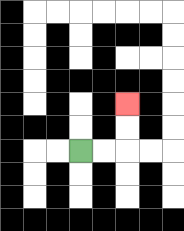{'start': '[3, 6]', 'end': '[5, 4]', 'path_directions': 'R,R,U,U', 'path_coordinates': '[[3, 6], [4, 6], [5, 6], [5, 5], [5, 4]]'}